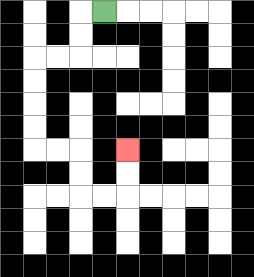{'start': '[4, 0]', 'end': '[5, 6]', 'path_directions': 'L,D,D,L,L,D,D,D,D,R,R,D,D,R,R,U,U', 'path_coordinates': '[[4, 0], [3, 0], [3, 1], [3, 2], [2, 2], [1, 2], [1, 3], [1, 4], [1, 5], [1, 6], [2, 6], [3, 6], [3, 7], [3, 8], [4, 8], [5, 8], [5, 7], [5, 6]]'}